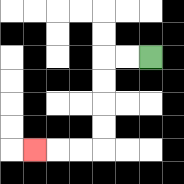{'start': '[6, 2]', 'end': '[1, 6]', 'path_directions': 'L,L,D,D,D,D,L,L,L', 'path_coordinates': '[[6, 2], [5, 2], [4, 2], [4, 3], [4, 4], [4, 5], [4, 6], [3, 6], [2, 6], [1, 6]]'}